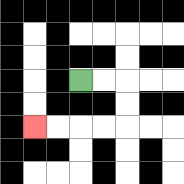{'start': '[3, 3]', 'end': '[1, 5]', 'path_directions': 'R,R,D,D,L,L,L,L', 'path_coordinates': '[[3, 3], [4, 3], [5, 3], [5, 4], [5, 5], [4, 5], [3, 5], [2, 5], [1, 5]]'}